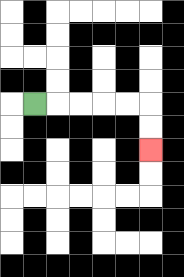{'start': '[1, 4]', 'end': '[6, 6]', 'path_directions': 'R,R,R,R,R,D,D', 'path_coordinates': '[[1, 4], [2, 4], [3, 4], [4, 4], [5, 4], [6, 4], [6, 5], [6, 6]]'}